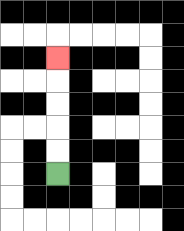{'start': '[2, 7]', 'end': '[2, 2]', 'path_directions': 'U,U,U,U,U', 'path_coordinates': '[[2, 7], [2, 6], [2, 5], [2, 4], [2, 3], [2, 2]]'}